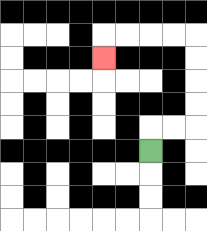{'start': '[6, 6]', 'end': '[4, 2]', 'path_directions': 'U,R,R,U,U,U,U,L,L,L,L,D', 'path_coordinates': '[[6, 6], [6, 5], [7, 5], [8, 5], [8, 4], [8, 3], [8, 2], [8, 1], [7, 1], [6, 1], [5, 1], [4, 1], [4, 2]]'}